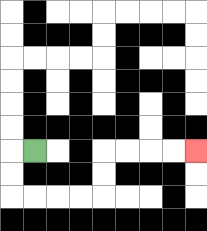{'start': '[1, 6]', 'end': '[8, 6]', 'path_directions': 'L,D,D,R,R,R,R,U,U,R,R,R,R', 'path_coordinates': '[[1, 6], [0, 6], [0, 7], [0, 8], [1, 8], [2, 8], [3, 8], [4, 8], [4, 7], [4, 6], [5, 6], [6, 6], [7, 6], [8, 6]]'}